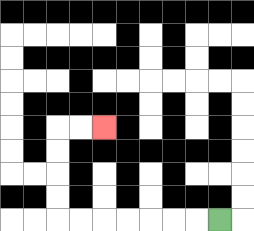{'start': '[9, 9]', 'end': '[4, 5]', 'path_directions': 'L,L,L,L,L,L,L,U,U,U,U,R,R', 'path_coordinates': '[[9, 9], [8, 9], [7, 9], [6, 9], [5, 9], [4, 9], [3, 9], [2, 9], [2, 8], [2, 7], [2, 6], [2, 5], [3, 5], [4, 5]]'}